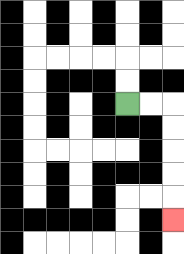{'start': '[5, 4]', 'end': '[7, 9]', 'path_directions': 'R,R,D,D,D,D,D', 'path_coordinates': '[[5, 4], [6, 4], [7, 4], [7, 5], [7, 6], [7, 7], [7, 8], [7, 9]]'}